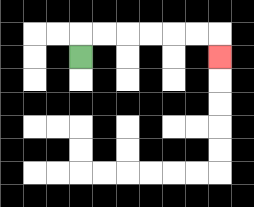{'start': '[3, 2]', 'end': '[9, 2]', 'path_directions': 'U,R,R,R,R,R,R,D', 'path_coordinates': '[[3, 2], [3, 1], [4, 1], [5, 1], [6, 1], [7, 1], [8, 1], [9, 1], [9, 2]]'}